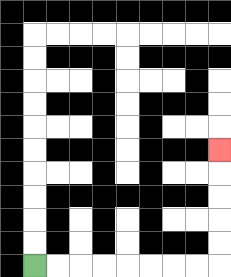{'start': '[1, 11]', 'end': '[9, 6]', 'path_directions': 'R,R,R,R,R,R,R,R,U,U,U,U,U', 'path_coordinates': '[[1, 11], [2, 11], [3, 11], [4, 11], [5, 11], [6, 11], [7, 11], [8, 11], [9, 11], [9, 10], [9, 9], [9, 8], [9, 7], [9, 6]]'}